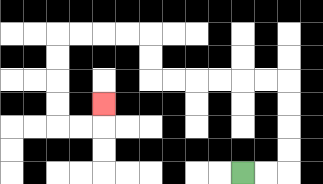{'start': '[10, 7]', 'end': '[4, 4]', 'path_directions': 'R,R,U,U,U,U,L,L,L,L,L,L,U,U,L,L,L,L,D,D,D,D,R,R,U', 'path_coordinates': '[[10, 7], [11, 7], [12, 7], [12, 6], [12, 5], [12, 4], [12, 3], [11, 3], [10, 3], [9, 3], [8, 3], [7, 3], [6, 3], [6, 2], [6, 1], [5, 1], [4, 1], [3, 1], [2, 1], [2, 2], [2, 3], [2, 4], [2, 5], [3, 5], [4, 5], [4, 4]]'}